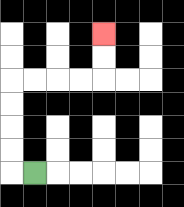{'start': '[1, 7]', 'end': '[4, 1]', 'path_directions': 'L,U,U,U,U,R,R,R,R,U,U', 'path_coordinates': '[[1, 7], [0, 7], [0, 6], [0, 5], [0, 4], [0, 3], [1, 3], [2, 3], [3, 3], [4, 3], [4, 2], [4, 1]]'}